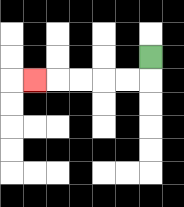{'start': '[6, 2]', 'end': '[1, 3]', 'path_directions': 'D,L,L,L,L,L', 'path_coordinates': '[[6, 2], [6, 3], [5, 3], [4, 3], [3, 3], [2, 3], [1, 3]]'}